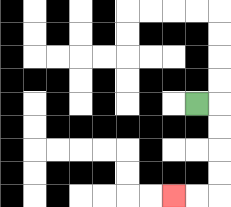{'start': '[8, 4]', 'end': '[7, 8]', 'path_directions': 'R,D,D,D,D,L,L', 'path_coordinates': '[[8, 4], [9, 4], [9, 5], [9, 6], [9, 7], [9, 8], [8, 8], [7, 8]]'}